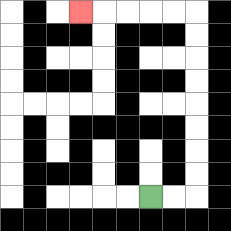{'start': '[6, 8]', 'end': '[3, 0]', 'path_directions': 'R,R,U,U,U,U,U,U,U,U,L,L,L,L,L', 'path_coordinates': '[[6, 8], [7, 8], [8, 8], [8, 7], [8, 6], [8, 5], [8, 4], [8, 3], [8, 2], [8, 1], [8, 0], [7, 0], [6, 0], [5, 0], [4, 0], [3, 0]]'}